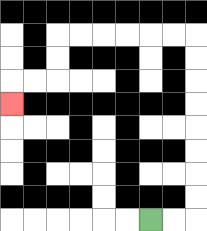{'start': '[6, 9]', 'end': '[0, 4]', 'path_directions': 'R,R,U,U,U,U,U,U,U,U,L,L,L,L,L,L,D,D,L,L,D', 'path_coordinates': '[[6, 9], [7, 9], [8, 9], [8, 8], [8, 7], [8, 6], [8, 5], [8, 4], [8, 3], [8, 2], [8, 1], [7, 1], [6, 1], [5, 1], [4, 1], [3, 1], [2, 1], [2, 2], [2, 3], [1, 3], [0, 3], [0, 4]]'}